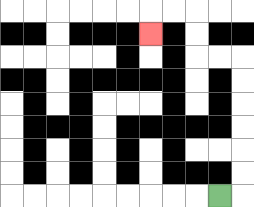{'start': '[9, 8]', 'end': '[6, 1]', 'path_directions': 'R,U,U,U,U,U,U,L,L,U,U,L,L,D', 'path_coordinates': '[[9, 8], [10, 8], [10, 7], [10, 6], [10, 5], [10, 4], [10, 3], [10, 2], [9, 2], [8, 2], [8, 1], [8, 0], [7, 0], [6, 0], [6, 1]]'}